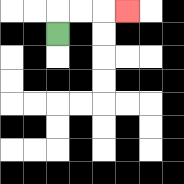{'start': '[2, 1]', 'end': '[5, 0]', 'path_directions': 'U,R,R,R', 'path_coordinates': '[[2, 1], [2, 0], [3, 0], [4, 0], [5, 0]]'}